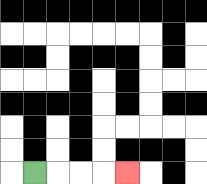{'start': '[1, 7]', 'end': '[5, 7]', 'path_directions': 'R,R,R,R', 'path_coordinates': '[[1, 7], [2, 7], [3, 7], [4, 7], [5, 7]]'}